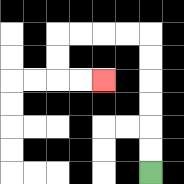{'start': '[6, 7]', 'end': '[4, 3]', 'path_directions': 'U,U,U,U,U,U,L,L,L,L,D,D,R,R', 'path_coordinates': '[[6, 7], [6, 6], [6, 5], [6, 4], [6, 3], [6, 2], [6, 1], [5, 1], [4, 1], [3, 1], [2, 1], [2, 2], [2, 3], [3, 3], [4, 3]]'}